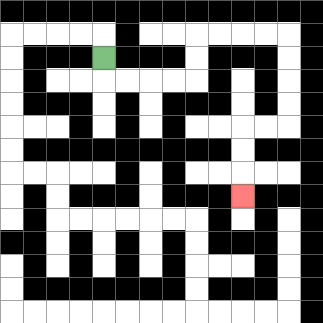{'start': '[4, 2]', 'end': '[10, 8]', 'path_directions': 'D,R,R,R,R,U,U,R,R,R,R,D,D,D,D,L,L,D,D,D', 'path_coordinates': '[[4, 2], [4, 3], [5, 3], [6, 3], [7, 3], [8, 3], [8, 2], [8, 1], [9, 1], [10, 1], [11, 1], [12, 1], [12, 2], [12, 3], [12, 4], [12, 5], [11, 5], [10, 5], [10, 6], [10, 7], [10, 8]]'}